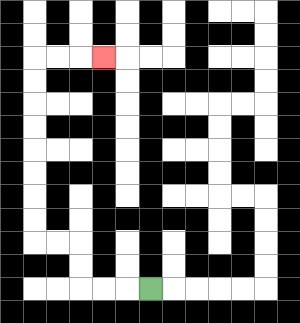{'start': '[6, 12]', 'end': '[4, 2]', 'path_directions': 'L,L,L,U,U,L,L,U,U,U,U,U,U,U,U,R,R,R', 'path_coordinates': '[[6, 12], [5, 12], [4, 12], [3, 12], [3, 11], [3, 10], [2, 10], [1, 10], [1, 9], [1, 8], [1, 7], [1, 6], [1, 5], [1, 4], [1, 3], [1, 2], [2, 2], [3, 2], [4, 2]]'}